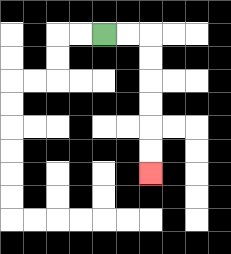{'start': '[4, 1]', 'end': '[6, 7]', 'path_directions': 'R,R,D,D,D,D,D,D', 'path_coordinates': '[[4, 1], [5, 1], [6, 1], [6, 2], [6, 3], [6, 4], [6, 5], [6, 6], [6, 7]]'}